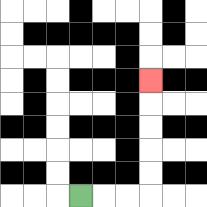{'start': '[3, 8]', 'end': '[6, 3]', 'path_directions': 'R,R,R,U,U,U,U,U', 'path_coordinates': '[[3, 8], [4, 8], [5, 8], [6, 8], [6, 7], [6, 6], [6, 5], [6, 4], [6, 3]]'}